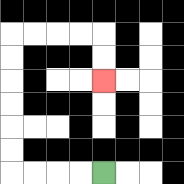{'start': '[4, 7]', 'end': '[4, 3]', 'path_directions': 'L,L,L,L,U,U,U,U,U,U,R,R,R,R,D,D', 'path_coordinates': '[[4, 7], [3, 7], [2, 7], [1, 7], [0, 7], [0, 6], [0, 5], [0, 4], [0, 3], [0, 2], [0, 1], [1, 1], [2, 1], [3, 1], [4, 1], [4, 2], [4, 3]]'}